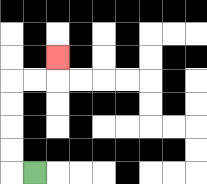{'start': '[1, 7]', 'end': '[2, 2]', 'path_directions': 'L,U,U,U,U,R,R,U', 'path_coordinates': '[[1, 7], [0, 7], [0, 6], [0, 5], [0, 4], [0, 3], [1, 3], [2, 3], [2, 2]]'}